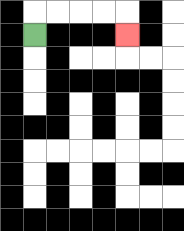{'start': '[1, 1]', 'end': '[5, 1]', 'path_directions': 'U,R,R,R,R,D', 'path_coordinates': '[[1, 1], [1, 0], [2, 0], [3, 0], [4, 0], [5, 0], [5, 1]]'}